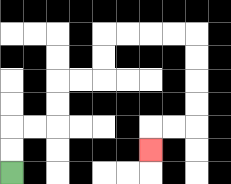{'start': '[0, 7]', 'end': '[6, 6]', 'path_directions': 'U,U,R,R,U,U,R,R,U,U,R,R,R,R,D,D,D,D,L,L,D', 'path_coordinates': '[[0, 7], [0, 6], [0, 5], [1, 5], [2, 5], [2, 4], [2, 3], [3, 3], [4, 3], [4, 2], [4, 1], [5, 1], [6, 1], [7, 1], [8, 1], [8, 2], [8, 3], [8, 4], [8, 5], [7, 5], [6, 5], [6, 6]]'}